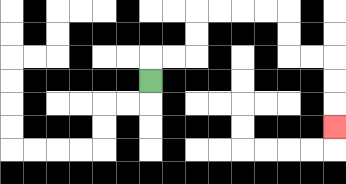{'start': '[6, 3]', 'end': '[14, 5]', 'path_directions': 'U,R,R,U,U,R,R,R,R,D,D,R,R,D,D,D', 'path_coordinates': '[[6, 3], [6, 2], [7, 2], [8, 2], [8, 1], [8, 0], [9, 0], [10, 0], [11, 0], [12, 0], [12, 1], [12, 2], [13, 2], [14, 2], [14, 3], [14, 4], [14, 5]]'}